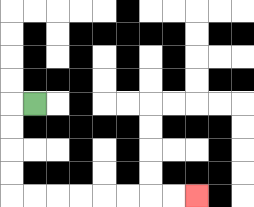{'start': '[1, 4]', 'end': '[8, 8]', 'path_directions': 'L,D,D,D,D,R,R,R,R,R,R,R,R', 'path_coordinates': '[[1, 4], [0, 4], [0, 5], [0, 6], [0, 7], [0, 8], [1, 8], [2, 8], [3, 8], [4, 8], [5, 8], [6, 8], [7, 8], [8, 8]]'}